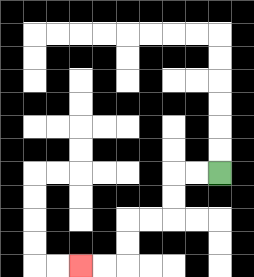{'start': '[9, 7]', 'end': '[3, 11]', 'path_directions': 'L,L,D,D,L,L,D,D,L,L', 'path_coordinates': '[[9, 7], [8, 7], [7, 7], [7, 8], [7, 9], [6, 9], [5, 9], [5, 10], [5, 11], [4, 11], [3, 11]]'}